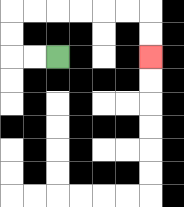{'start': '[2, 2]', 'end': '[6, 2]', 'path_directions': 'L,L,U,U,R,R,R,R,R,R,D,D', 'path_coordinates': '[[2, 2], [1, 2], [0, 2], [0, 1], [0, 0], [1, 0], [2, 0], [3, 0], [4, 0], [5, 0], [6, 0], [6, 1], [6, 2]]'}